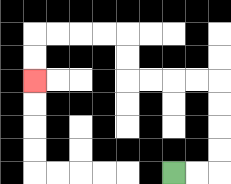{'start': '[7, 7]', 'end': '[1, 3]', 'path_directions': 'R,R,U,U,U,U,L,L,L,L,U,U,L,L,L,L,D,D', 'path_coordinates': '[[7, 7], [8, 7], [9, 7], [9, 6], [9, 5], [9, 4], [9, 3], [8, 3], [7, 3], [6, 3], [5, 3], [5, 2], [5, 1], [4, 1], [3, 1], [2, 1], [1, 1], [1, 2], [1, 3]]'}